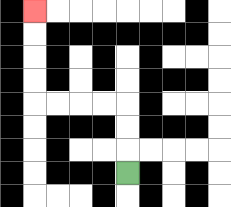{'start': '[5, 7]', 'end': '[1, 0]', 'path_directions': 'U,U,U,L,L,L,L,U,U,U,U', 'path_coordinates': '[[5, 7], [5, 6], [5, 5], [5, 4], [4, 4], [3, 4], [2, 4], [1, 4], [1, 3], [1, 2], [1, 1], [1, 0]]'}